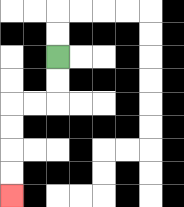{'start': '[2, 2]', 'end': '[0, 8]', 'path_directions': 'D,D,L,L,D,D,D,D', 'path_coordinates': '[[2, 2], [2, 3], [2, 4], [1, 4], [0, 4], [0, 5], [0, 6], [0, 7], [0, 8]]'}